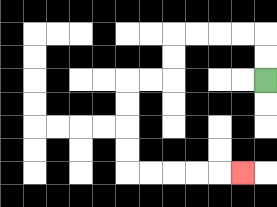{'start': '[11, 3]', 'end': '[10, 7]', 'path_directions': 'U,U,L,L,L,L,D,D,L,L,D,D,D,D,R,R,R,R,R', 'path_coordinates': '[[11, 3], [11, 2], [11, 1], [10, 1], [9, 1], [8, 1], [7, 1], [7, 2], [7, 3], [6, 3], [5, 3], [5, 4], [5, 5], [5, 6], [5, 7], [6, 7], [7, 7], [8, 7], [9, 7], [10, 7]]'}